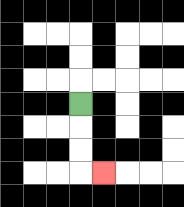{'start': '[3, 4]', 'end': '[4, 7]', 'path_directions': 'D,D,D,R', 'path_coordinates': '[[3, 4], [3, 5], [3, 6], [3, 7], [4, 7]]'}